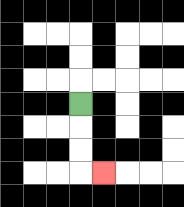{'start': '[3, 4]', 'end': '[4, 7]', 'path_directions': 'D,D,D,R', 'path_coordinates': '[[3, 4], [3, 5], [3, 6], [3, 7], [4, 7]]'}